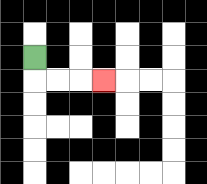{'start': '[1, 2]', 'end': '[4, 3]', 'path_directions': 'D,R,R,R', 'path_coordinates': '[[1, 2], [1, 3], [2, 3], [3, 3], [4, 3]]'}